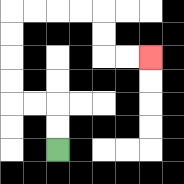{'start': '[2, 6]', 'end': '[6, 2]', 'path_directions': 'U,U,L,L,U,U,U,U,R,R,R,R,D,D,R,R', 'path_coordinates': '[[2, 6], [2, 5], [2, 4], [1, 4], [0, 4], [0, 3], [0, 2], [0, 1], [0, 0], [1, 0], [2, 0], [3, 0], [4, 0], [4, 1], [4, 2], [5, 2], [6, 2]]'}